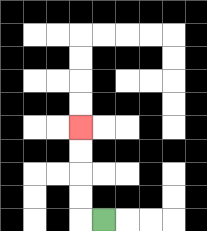{'start': '[4, 9]', 'end': '[3, 5]', 'path_directions': 'L,U,U,U,U', 'path_coordinates': '[[4, 9], [3, 9], [3, 8], [3, 7], [3, 6], [3, 5]]'}